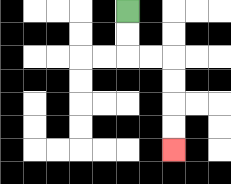{'start': '[5, 0]', 'end': '[7, 6]', 'path_directions': 'D,D,R,R,D,D,D,D', 'path_coordinates': '[[5, 0], [5, 1], [5, 2], [6, 2], [7, 2], [7, 3], [7, 4], [7, 5], [7, 6]]'}